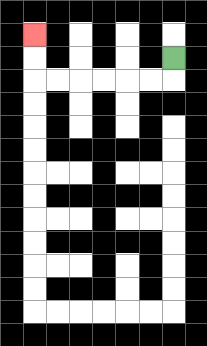{'start': '[7, 2]', 'end': '[1, 1]', 'path_directions': 'D,L,L,L,L,L,L,U,U', 'path_coordinates': '[[7, 2], [7, 3], [6, 3], [5, 3], [4, 3], [3, 3], [2, 3], [1, 3], [1, 2], [1, 1]]'}